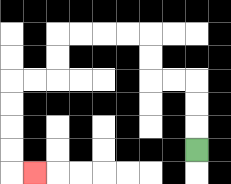{'start': '[8, 6]', 'end': '[1, 7]', 'path_directions': 'U,U,U,L,L,U,U,L,L,L,L,D,D,L,L,D,D,D,D,R', 'path_coordinates': '[[8, 6], [8, 5], [8, 4], [8, 3], [7, 3], [6, 3], [6, 2], [6, 1], [5, 1], [4, 1], [3, 1], [2, 1], [2, 2], [2, 3], [1, 3], [0, 3], [0, 4], [0, 5], [0, 6], [0, 7], [1, 7]]'}